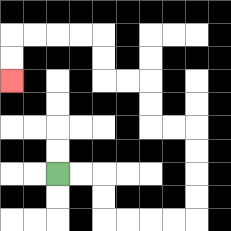{'start': '[2, 7]', 'end': '[0, 3]', 'path_directions': 'R,R,D,D,R,R,R,R,U,U,U,U,L,L,U,U,L,L,U,U,L,L,L,L,D,D', 'path_coordinates': '[[2, 7], [3, 7], [4, 7], [4, 8], [4, 9], [5, 9], [6, 9], [7, 9], [8, 9], [8, 8], [8, 7], [8, 6], [8, 5], [7, 5], [6, 5], [6, 4], [6, 3], [5, 3], [4, 3], [4, 2], [4, 1], [3, 1], [2, 1], [1, 1], [0, 1], [0, 2], [0, 3]]'}